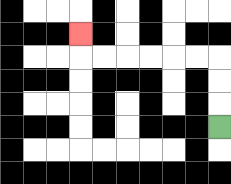{'start': '[9, 5]', 'end': '[3, 1]', 'path_directions': 'U,U,U,L,L,L,L,L,L,U', 'path_coordinates': '[[9, 5], [9, 4], [9, 3], [9, 2], [8, 2], [7, 2], [6, 2], [5, 2], [4, 2], [3, 2], [3, 1]]'}